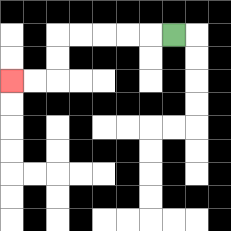{'start': '[7, 1]', 'end': '[0, 3]', 'path_directions': 'L,L,L,L,L,D,D,L,L', 'path_coordinates': '[[7, 1], [6, 1], [5, 1], [4, 1], [3, 1], [2, 1], [2, 2], [2, 3], [1, 3], [0, 3]]'}